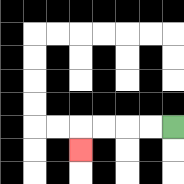{'start': '[7, 5]', 'end': '[3, 6]', 'path_directions': 'L,L,L,L,D', 'path_coordinates': '[[7, 5], [6, 5], [5, 5], [4, 5], [3, 5], [3, 6]]'}